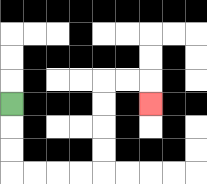{'start': '[0, 4]', 'end': '[6, 4]', 'path_directions': 'D,D,D,R,R,R,R,U,U,U,U,R,R,D', 'path_coordinates': '[[0, 4], [0, 5], [0, 6], [0, 7], [1, 7], [2, 7], [3, 7], [4, 7], [4, 6], [4, 5], [4, 4], [4, 3], [5, 3], [6, 3], [6, 4]]'}